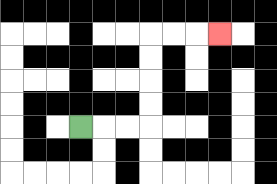{'start': '[3, 5]', 'end': '[9, 1]', 'path_directions': 'R,R,R,U,U,U,U,R,R,R', 'path_coordinates': '[[3, 5], [4, 5], [5, 5], [6, 5], [6, 4], [6, 3], [6, 2], [6, 1], [7, 1], [8, 1], [9, 1]]'}